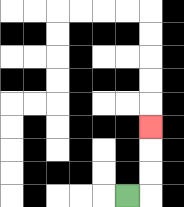{'start': '[5, 8]', 'end': '[6, 5]', 'path_directions': 'R,U,U,U', 'path_coordinates': '[[5, 8], [6, 8], [6, 7], [6, 6], [6, 5]]'}